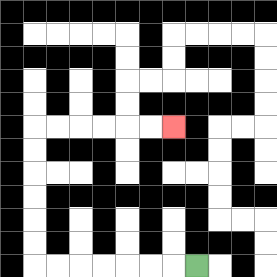{'start': '[8, 11]', 'end': '[7, 5]', 'path_directions': 'L,L,L,L,L,L,L,U,U,U,U,U,U,R,R,R,R,R,R', 'path_coordinates': '[[8, 11], [7, 11], [6, 11], [5, 11], [4, 11], [3, 11], [2, 11], [1, 11], [1, 10], [1, 9], [1, 8], [1, 7], [1, 6], [1, 5], [2, 5], [3, 5], [4, 5], [5, 5], [6, 5], [7, 5]]'}